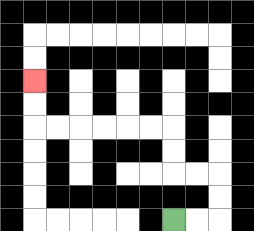{'start': '[7, 9]', 'end': '[1, 3]', 'path_directions': 'R,R,U,U,L,L,U,U,L,L,L,L,L,L,U,U', 'path_coordinates': '[[7, 9], [8, 9], [9, 9], [9, 8], [9, 7], [8, 7], [7, 7], [7, 6], [7, 5], [6, 5], [5, 5], [4, 5], [3, 5], [2, 5], [1, 5], [1, 4], [1, 3]]'}